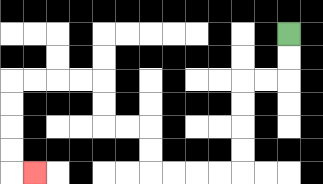{'start': '[12, 1]', 'end': '[1, 7]', 'path_directions': 'D,D,L,L,D,D,D,D,L,L,L,L,U,U,L,L,U,U,L,L,L,L,D,D,D,D,R', 'path_coordinates': '[[12, 1], [12, 2], [12, 3], [11, 3], [10, 3], [10, 4], [10, 5], [10, 6], [10, 7], [9, 7], [8, 7], [7, 7], [6, 7], [6, 6], [6, 5], [5, 5], [4, 5], [4, 4], [4, 3], [3, 3], [2, 3], [1, 3], [0, 3], [0, 4], [0, 5], [0, 6], [0, 7], [1, 7]]'}